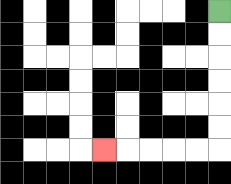{'start': '[9, 0]', 'end': '[4, 6]', 'path_directions': 'D,D,D,D,D,D,L,L,L,L,L', 'path_coordinates': '[[9, 0], [9, 1], [9, 2], [9, 3], [9, 4], [9, 5], [9, 6], [8, 6], [7, 6], [6, 6], [5, 6], [4, 6]]'}